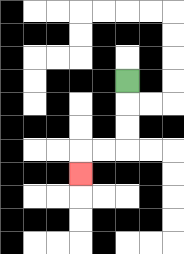{'start': '[5, 3]', 'end': '[3, 7]', 'path_directions': 'D,D,D,L,L,D', 'path_coordinates': '[[5, 3], [5, 4], [5, 5], [5, 6], [4, 6], [3, 6], [3, 7]]'}